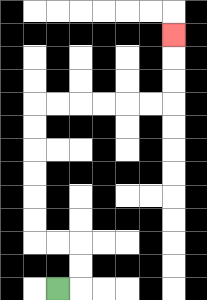{'start': '[2, 12]', 'end': '[7, 1]', 'path_directions': 'R,U,U,L,L,U,U,U,U,U,U,R,R,R,R,R,R,U,U,U', 'path_coordinates': '[[2, 12], [3, 12], [3, 11], [3, 10], [2, 10], [1, 10], [1, 9], [1, 8], [1, 7], [1, 6], [1, 5], [1, 4], [2, 4], [3, 4], [4, 4], [5, 4], [6, 4], [7, 4], [7, 3], [7, 2], [7, 1]]'}